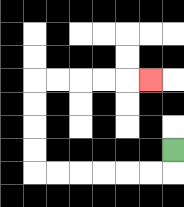{'start': '[7, 6]', 'end': '[6, 3]', 'path_directions': 'D,L,L,L,L,L,L,U,U,U,U,R,R,R,R,R', 'path_coordinates': '[[7, 6], [7, 7], [6, 7], [5, 7], [4, 7], [3, 7], [2, 7], [1, 7], [1, 6], [1, 5], [1, 4], [1, 3], [2, 3], [3, 3], [4, 3], [5, 3], [6, 3]]'}